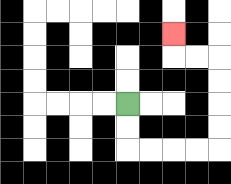{'start': '[5, 4]', 'end': '[7, 1]', 'path_directions': 'D,D,R,R,R,R,U,U,U,U,L,L,U', 'path_coordinates': '[[5, 4], [5, 5], [5, 6], [6, 6], [7, 6], [8, 6], [9, 6], [9, 5], [9, 4], [9, 3], [9, 2], [8, 2], [7, 2], [7, 1]]'}